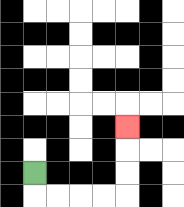{'start': '[1, 7]', 'end': '[5, 5]', 'path_directions': 'D,R,R,R,R,U,U,U', 'path_coordinates': '[[1, 7], [1, 8], [2, 8], [3, 8], [4, 8], [5, 8], [5, 7], [5, 6], [5, 5]]'}